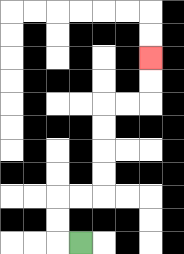{'start': '[3, 10]', 'end': '[6, 2]', 'path_directions': 'L,U,U,R,R,U,U,U,U,R,R,U,U', 'path_coordinates': '[[3, 10], [2, 10], [2, 9], [2, 8], [3, 8], [4, 8], [4, 7], [4, 6], [4, 5], [4, 4], [5, 4], [6, 4], [6, 3], [6, 2]]'}